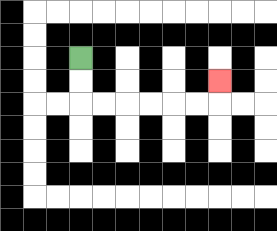{'start': '[3, 2]', 'end': '[9, 3]', 'path_directions': 'D,D,R,R,R,R,R,R,U', 'path_coordinates': '[[3, 2], [3, 3], [3, 4], [4, 4], [5, 4], [6, 4], [7, 4], [8, 4], [9, 4], [9, 3]]'}